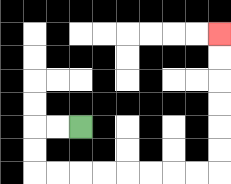{'start': '[3, 5]', 'end': '[9, 1]', 'path_directions': 'L,L,D,D,R,R,R,R,R,R,R,R,U,U,U,U,U,U', 'path_coordinates': '[[3, 5], [2, 5], [1, 5], [1, 6], [1, 7], [2, 7], [3, 7], [4, 7], [5, 7], [6, 7], [7, 7], [8, 7], [9, 7], [9, 6], [9, 5], [9, 4], [9, 3], [9, 2], [9, 1]]'}